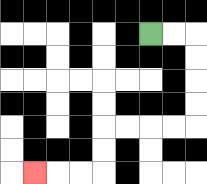{'start': '[6, 1]', 'end': '[1, 7]', 'path_directions': 'R,R,D,D,D,D,L,L,L,L,D,D,L,L,L', 'path_coordinates': '[[6, 1], [7, 1], [8, 1], [8, 2], [8, 3], [8, 4], [8, 5], [7, 5], [6, 5], [5, 5], [4, 5], [4, 6], [4, 7], [3, 7], [2, 7], [1, 7]]'}